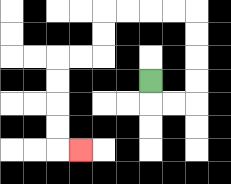{'start': '[6, 3]', 'end': '[3, 6]', 'path_directions': 'D,R,R,U,U,U,U,L,L,L,L,D,D,L,L,D,D,D,D,R', 'path_coordinates': '[[6, 3], [6, 4], [7, 4], [8, 4], [8, 3], [8, 2], [8, 1], [8, 0], [7, 0], [6, 0], [5, 0], [4, 0], [4, 1], [4, 2], [3, 2], [2, 2], [2, 3], [2, 4], [2, 5], [2, 6], [3, 6]]'}